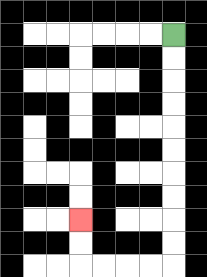{'start': '[7, 1]', 'end': '[3, 9]', 'path_directions': 'D,D,D,D,D,D,D,D,D,D,L,L,L,L,U,U', 'path_coordinates': '[[7, 1], [7, 2], [7, 3], [7, 4], [7, 5], [7, 6], [7, 7], [7, 8], [7, 9], [7, 10], [7, 11], [6, 11], [5, 11], [4, 11], [3, 11], [3, 10], [3, 9]]'}